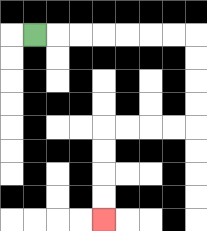{'start': '[1, 1]', 'end': '[4, 9]', 'path_directions': 'R,R,R,R,R,R,R,D,D,D,D,L,L,L,L,D,D,D,D', 'path_coordinates': '[[1, 1], [2, 1], [3, 1], [4, 1], [5, 1], [6, 1], [7, 1], [8, 1], [8, 2], [8, 3], [8, 4], [8, 5], [7, 5], [6, 5], [5, 5], [4, 5], [4, 6], [4, 7], [4, 8], [4, 9]]'}